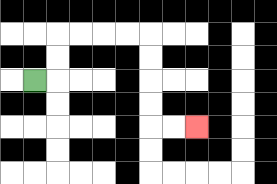{'start': '[1, 3]', 'end': '[8, 5]', 'path_directions': 'R,U,U,R,R,R,R,D,D,D,D,R,R', 'path_coordinates': '[[1, 3], [2, 3], [2, 2], [2, 1], [3, 1], [4, 1], [5, 1], [6, 1], [6, 2], [6, 3], [6, 4], [6, 5], [7, 5], [8, 5]]'}